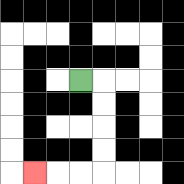{'start': '[3, 3]', 'end': '[1, 7]', 'path_directions': 'R,D,D,D,D,L,L,L', 'path_coordinates': '[[3, 3], [4, 3], [4, 4], [4, 5], [4, 6], [4, 7], [3, 7], [2, 7], [1, 7]]'}